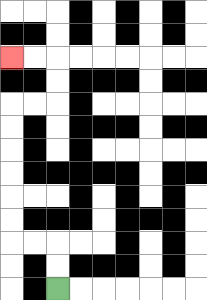{'start': '[2, 12]', 'end': '[0, 2]', 'path_directions': 'U,U,L,L,U,U,U,U,U,U,R,R,U,U,L,L', 'path_coordinates': '[[2, 12], [2, 11], [2, 10], [1, 10], [0, 10], [0, 9], [0, 8], [0, 7], [0, 6], [0, 5], [0, 4], [1, 4], [2, 4], [2, 3], [2, 2], [1, 2], [0, 2]]'}